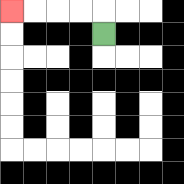{'start': '[4, 1]', 'end': '[0, 0]', 'path_directions': 'U,L,L,L,L', 'path_coordinates': '[[4, 1], [4, 0], [3, 0], [2, 0], [1, 0], [0, 0]]'}